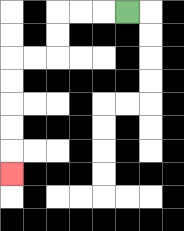{'start': '[5, 0]', 'end': '[0, 7]', 'path_directions': 'L,L,L,D,D,L,L,D,D,D,D,D', 'path_coordinates': '[[5, 0], [4, 0], [3, 0], [2, 0], [2, 1], [2, 2], [1, 2], [0, 2], [0, 3], [0, 4], [0, 5], [0, 6], [0, 7]]'}